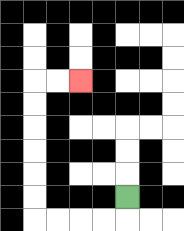{'start': '[5, 8]', 'end': '[3, 3]', 'path_directions': 'D,L,L,L,L,U,U,U,U,U,U,R,R', 'path_coordinates': '[[5, 8], [5, 9], [4, 9], [3, 9], [2, 9], [1, 9], [1, 8], [1, 7], [1, 6], [1, 5], [1, 4], [1, 3], [2, 3], [3, 3]]'}